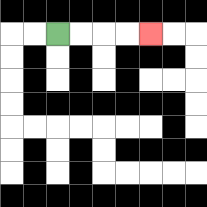{'start': '[2, 1]', 'end': '[6, 1]', 'path_directions': 'R,R,R,R', 'path_coordinates': '[[2, 1], [3, 1], [4, 1], [5, 1], [6, 1]]'}